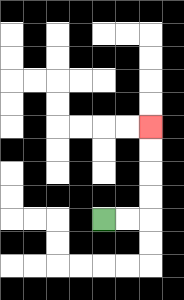{'start': '[4, 9]', 'end': '[6, 5]', 'path_directions': 'R,R,U,U,U,U', 'path_coordinates': '[[4, 9], [5, 9], [6, 9], [6, 8], [6, 7], [6, 6], [6, 5]]'}